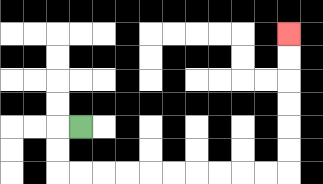{'start': '[3, 5]', 'end': '[12, 1]', 'path_directions': 'L,D,D,R,R,R,R,R,R,R,R,R,R,U,U,U,U,U,U', 'path_coordinates': '[[3, 5], [2, 5], [2, 6], [2, 7], [3, 7], [4, 7], [5, 7], [6, 7], [7, 7], [8, 7], [9, 7], [10, 7], [11, 7], [12, 7], [12, 6], [12, 5], [12, 4], [12, 3], [12, 2], [12, 1]]'}